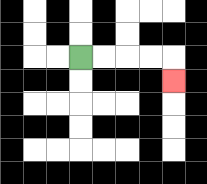{'start': '[3, 2]', 'end': '[7, 3]', 'path_directions': 'R,R,R,R,D', 'path_coordinates': '[[3, 2], [4, 2], [5, 2], [6, 2], [7, 2], [7, 3]]'}